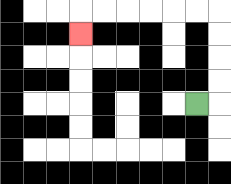{'start': '[8, 4]', 'end': '[3, 1]', 'path_directions': 'R,U,U,U,U,L,L,L,L,L,L,D', 'path_coordinates': '[[8, 4], [9, 4], [9, 3], [9, 2], [9, 1], [9, 0], [8, 0], [7, 0], [6, 0], [5, 0], [4, 0], [3, 0], [3, 1]]'}